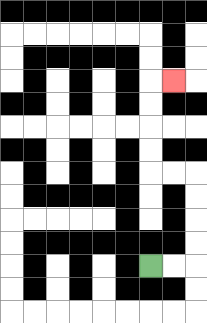{'start': '[6, 11]', 'end': '[7, 3]', 'path_directions': 'R,R,U,U,U,U,L,L,U,U,U,U,R', 'path_coordinates': '[[6, 11], [7, 11], [8, 11], [8, 10], [8, 9], [8, 8], [8, 7], [7, 7], [6, 7], [6, 6], [6, 5], [6, 4], [6, 3], [7, 3]]'}